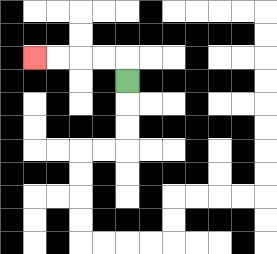{'start': '[5, 3]', 'end': '[1, 2]', 'path_directions': 'U,L,L,L,L', 'path_coordinates': '[[5, 3], [5, 2], [4, 2], [3, 2], [2, 2], [1, 2]]'}